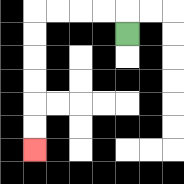{'start': '[5, 1]', 'end': '[1, 6]', 'path_directions': 'U,L,L,L,L,D,D,D,D,D,D', 'path_coordinates': '[[5, 1], [5, 0], [4, 0], [3, 0], [2, 0], [1, 0], [1, 1], [1, 2], [1, 3], [1, 4], [1, 5], [1, 6]]'}